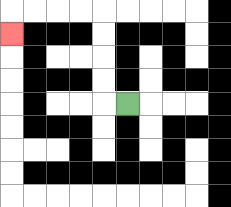{'start': '[5, 4]', 'end': '[0, 1]', 'path_directions': 'L,U,U,U,U,L,L,L,L,D', 'path_coordinates': '[[5, 4], [4, 4], [4, 3], [4, 2], [4, 1], [4, 0], [3, 0], [2, 0], [1, 0], [0, 0], [0, 1]]'}